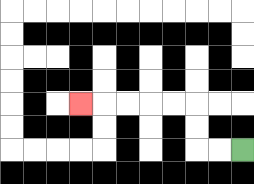{'start': '[10, 6]', 'end': '[3, 4]', 'path_directions': 'L,L,U,U,L,L,L,L,L', 'path_coordinates': '[[10, 6], [9, 6], [8, 6], [8, 5], [8, 4], [7, 4], [6, 4], [5, 4], [4, 4], [3, 4]]'}